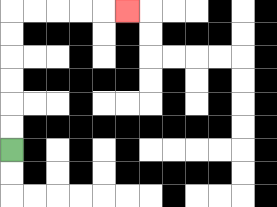{'start': '[0, 6]', 'end': '[5, 0]', 'path_directions': 'U,U,U,U,U,U,R,R,R,R,R', 'path_coordinates': '[[0, 6], [0, 5], [0, 4], [0, 3], [0, 2], [0, 1], [0, 0], [1, 0], [2, 0], [3, 0], [4, 0], [5, 0]]'}